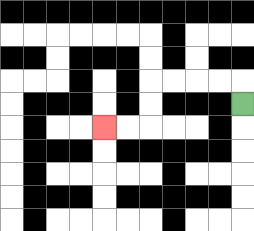{'start': '[10, 4]', 'end': '[4, 5]', 'path_directions': 'U,L,L,L,L,D,D,L,L', 'path_coordinates': '[[10, 4], [10, 3], [9, 3], [8, 3], [7, 3], [6, 3], [6, 4], [6, 5], [5, 5], [4, 5]]'}